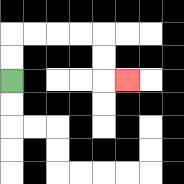{'start': '[0, 3]', 'end': '[5, 3]', 'path_directions': 'U,U,R,R,R,R,D,D,R', 'path_coordinates': '[[0, 3], [0, 2], [0, 1], [1, 1], [2, 1], [3, 1], [4, 1], [4, 2], [4, 3], [5, 3]]'}